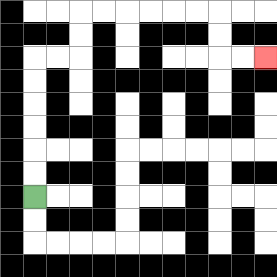{'start': '[1, 8]', 'end': '[11, 2]', 'path_directions': 'U,U,U,U,U,U,R,R,U,U,R,R,R,R,R,R,D,D,R,R', 'path_coordinates': '[[1, 8], [1, 7], [1, 6], [1, 5], [1, 4], [1, 3], [1, 2], [2, 2], [3, 2], [3, 1], [3, 0], [4, 0], [5, 0], [6, 0], [7, 0], [8, 0], [9, 0], [9, 1], [9, 2], [10, 2], [11, 2]]'}